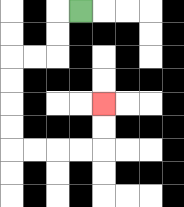{'start': '[3, 0]', 'end': '[4, 4]', 'path_directions': 'L,D,D,L,L,D,D,D,D,R,R,R,R,U,U', 'path_coordinates': '[[3, 0], [2, 0], [2, 1], [2, 2], [1, 2], [0, 2], [0, 3], [0, 4], [0, 5], [0, 6], [1, 6], [2, 6], [3, 6], [4, 6], [4, 5], [4, 4]]'}